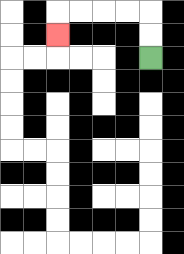{'start': '[6, 2]', 'end': '[2, 1]', 'path_directions': 'U,U,L,L,L,L,D', 'path_coordinates': '[[6, 2], [6, 1], [6, 0], [5, 0], [4, 0], [3, 0], [2, 0], [2, 1]]'}